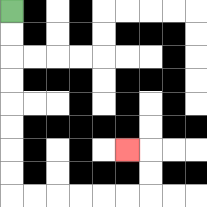{'start': '[0, 0]', 'end': '[5, 6]', 'path_directions': 'D,D,D,D,D,D,D,D,R,R,R,R,R,R,U,U,L', 'path_coordinates': '[[0, 0], [0, 1], [0, 2], [0, 3], [0, 4], [0, 5], [0, 6], [0, 7], [0, 8], [1, 8], [2, 8], [3, 8], [4, 8], [5, 8], [6, 8], [6, 7], [6, 6], [5, 6]]'}